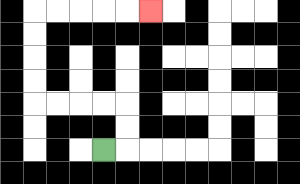{'start': '[4, 6]', 'end': '[6, 0]', 'path_directions': 'R,U,U,L,L,L,L,U,U,U,U,R,R,R,R,R', 'path_coordinates': '[[4, 6], [5, 6], [5, 5], [5, 4], [4, 4], [3, 4], [2, 4], [1, 4], [1, 3], [1, 2], [1, 1], [1, 0], [2, 0], [3, 0], [4, 0], [5, 0], [6, 0]]'}